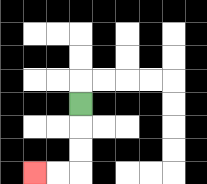{'start': '[3, 4]', 'end': '[1, 7]', 'path_directions': 'D,D,D,L,L', 'path_coordinates': '[[3, 4], [3, 5], [3, 6], [3, 7], [2, 7], [1, 7]]'}